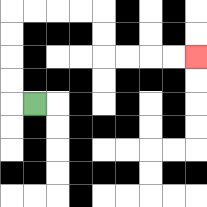{'start': '[1, 4]', 'end': '[8, 2]', 'path_directions': 'L,U,U,U,U,R,R,R,R,D,D,R,R,R,R', 'path_coordinates': '[[1, 4], [0, 4], [0, 3], [0, 2], [0, 1], [0, 0], [1, 0], [2, 0], [3, 0], [4, 0], [4, 1], [4, 2], [5, 2], [6, 2], [7, 2], [8, 2]]'}